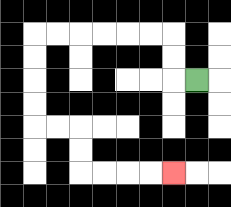{'start': '[8, 3]', 'end': '[7, 7]', 'path_directions': 'L,U,U,L,L,L,L,L,L,D,D,D,D,R,R,D,D,R,R,R,R', 'path_coordinates': '[[8, 3], [7, 3], [7, 2], [7, 1], [6, 1], [5, 1], [4, 1], [3, 1], [2, 1], [1, 1], [1, 2], [1, 3], [1, 4], [1, 5], [2, 5], [3, 5], [3, 6], [3, 7], [4, 7], [5, 7], [6, 7], [7, 7]]'}